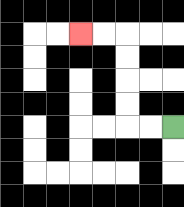{'start': '[7, 5]', 'end': '[3, 1]', 'path_directions': 'L,L,U,U,U,U,L,L', 'path_coordinates': '[[7, 5], [6, 5], [5, 5], [5, 4], [5, 3], [5, 2], [5, 1], [4, 1], [3, 1]]'}